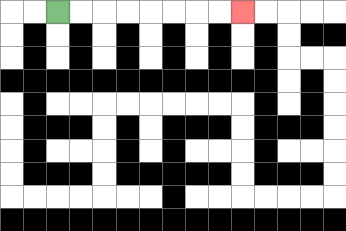{'start': '[2, 0]', 'end': '[10, 0]', 'path_directions': 'R,R,R,R,R,R,R,R', 'path_coordinates': '[[2, 0], [3, 0], [4, 0], [5, 0], [6, 0], [7, 0], [8, 0], [9, 0], [10, 0]]'}